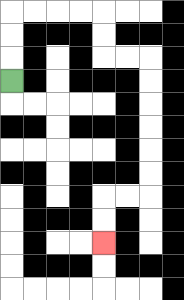{'start': '[0, 3]', 'end': '[4, 10]', 'path_directions': 'U,U,U,R,R,R,R,D,D,R,R,D,D,D,D,D,D,L,L,D,D', 'path_coordinates': '[[0, 3], [0, 2], [0, 1], [0, 0], [1, 0], [2, 0], [3, 0], [4, 0], [4, 1], [4, 2], [5, 2], [6, 2], [6, 3], [6, 4], [6, 5], [6, 6], [6, 7], [6, 8], [5, 8], [4, 8], [4, 9], [4, 10]]'}